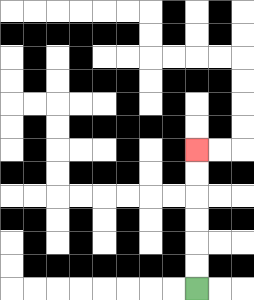{'start': '[8, 12]', 'end': '[8, 6]', 'path_directions': 'U,U,U,U,U,U', 'path_coordinates': '[[8, 12], [8, 11], [8, 10], [8, 9], [8, 8], [8, 7], [8, 6]]'}